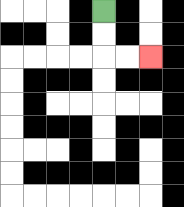{'start': '[4, 0]', 'end': '[6, 2]', 'path_directions': 'D,D,R,R', 'path_coordinates': '[[4, 0], [4, 1], [4, 2], [5, 2], [6, 2]]'}